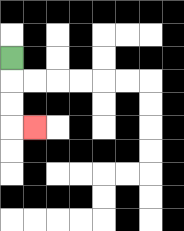{'start': '[0, 2]', 'end': '[1, 5]', 'path_directions': 'D,D,D,R', 'path_coordinates': '[[0, 2], [0, 3], [0, 4], [0, 5], [1, 5]]'}